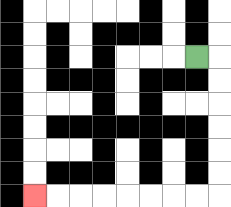{'start': '[8, 2]', 'end': '[1, 8]', 'path_directions': 'R,D,D,D,D,D,D,L,L,L,L,L,L,L,L', 'path_coordinates': '[[8, 2], [9, 2], [9, 3], [9, 4], [9, 5], [9, 6], [9, 7], [9, 8], [8, 8], [7, 8], [6, 8], [5, 8], [4, 8], [3, 8], [2, 8], [1, 8]]'}